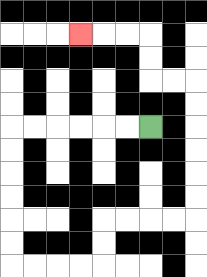{'start': '[6, 5]', 'end': '[3, 1]', 'path_directions': 'L,L,L,L,L,L,D,D,D,D,D,D,R,R,R,R,U,U,R,R,R,R,U,U,U,U,U,U,L,L,U,U,L,L,L', 'path_coordinates': '[[6, 5], [5, 5], [4, 5], [3, 5], [2, 5], [1, 5], [0, 5], [0, 6], [0, 7], [0, 8], [0, 9], [0, 10], [0, 11], [1, 11], [2, 11], [3, 11], [4, 11], [4, 10], [4, 9], [5, 9], [6, 9], [7, 9], [8, 9], [8, 8], [8, 7], [8, 6], [8, 5], [8, 4], [8, 3], [7, 3], [6, 3], [6, 2], [6, 1], [5, 1], [4, 1], [3, 1]]'}